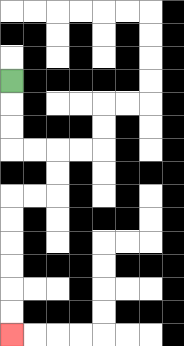{'start': '[0, 3]', 'end': '[0, 14]', 'path_directions': 'D,D,D,R,R,D,D,L,L,D,D,D,D,D,D', 'path_coordinates': '[[0, 3], [0, 4], [0, 5], [0, 6], [1, 6], [2, 6], [2, 7], [2, 8], [1, 8], [0, 8], [0, 9], [0, 10], [0, 11], [0, 12], [0, 13], [0, 14]]'}